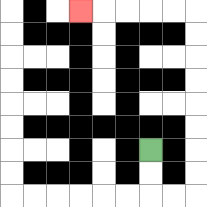{'start': '[6, 6]', 'end': '[3, 0]', 'path_directions': 'D,D,R,R,U,U,U,U,U,U,U,U,L,L,L,L,L', 'path_coordinates': '[[6, 6], [6, 7], [6, 8], [7, 8], [8, 8], [8, 7], [8, 6], [8, 5], [8, 4], [8, 3], [8, 2], [8, 1], [8, 0], [7, 0], [6, 0], [5, 0], [4, 0], [3, 0]]'}